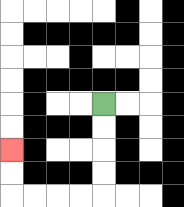{'start': '[4, 4]', 'end': '[0, 6]', 'path_directions': 'D,D,D,D,L,L,L,L,U,U', 'path_coordinates': '[[4, 4], [4, 5], [4, 6], [4, 7], [4, 8], [3, 8], [2, 8], [1, 8], [0, 8], [0, 7], [0, 6]]'}